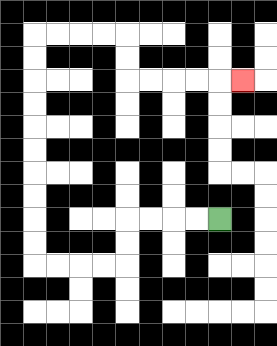{'start': '[9, 9]', 'end': '[10, 3]', 'path_directions': 'L,L,L,L,D,D,L,L,L,L,U,U,U,U,U,U,U,U,U,U,R,R,R,R,D,D,R,R,R,R,R', 'path_coordinates': '[[9, 9], [8, 9], [7, 9], [6, 9], [5, 9], [5, 10], [5, 11], [4, 11], [3, 11], [2, 11], [1, 11], [1, 10], [1, 9], [1, 8], [1, 7], [1, 6], [1, 5], [1, 4], [1, 3], [1, 2], [1, 1], [2, 1], [3, 1], [4, 1], [5, 1], [5, 2], [5, 3], [6, 3], [7, 3], [8, 3], [9, 3], [10, 3]]'}